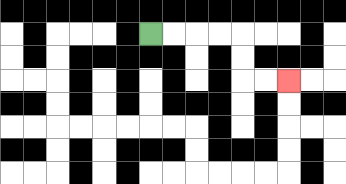{'start': '[6, 1]', 'end': '[12, 3]', 'path_directions': 'R,R,R,R,D,D,R,R', 'path_coordinates': '[[6, 1], [7, 1], [8, 1], [9, 1], [10, 1], [10, 2], [10, 3], [11, 3], [12, 3]]'}